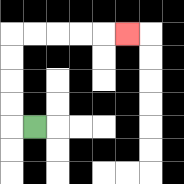{'start': '[1, 5]', 'end': '[5, 1]', 'path_directions': 'L,U,U,U,U,R,R,R,R,R', 'path_coordinates': '[[1, 5], [0, 5], [0, 4], [0, 3], [0, 2], [0, 1], [1, 1], [2, 1], [3, 1], [4, 1], [5, 1]]'}